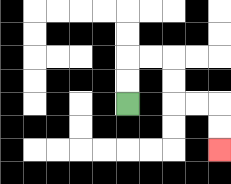{'start': '[5, 4]', 'end': '[9, 6]', 'path_directions': 'U,U,R,R,D,D,R,R,D,D', 'path_coordinates': '[[5, 4], [5, 3], [5, 2], [6, 2], [7, 2], [7, 3], [7, 4], [8, 4], [9, 4], [9, 5], [9, 6]]'}